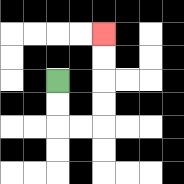{'start': '[2, 3]', 'end': '[4, 1]', 'path_directions': 'D,D,R,R,U,U,U,U', 'path_coordinates': '[[2, 3], [2, 4], [2, 5], [3, 5], [4, 5], [4, 4], [4, 3], [4, 2], [4, 1]]'}